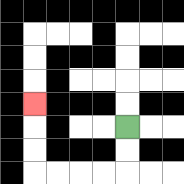{'start': '[5, 5]', 'end': '[1, 4]', 'path_directions': 'D,D,L,L,L,L,U,U,U', 'path_coordinates': '[[5, 5], [5, 6], [5, 7], [4, 7], [3, 7], [2, 7], [1, 7], [1, 6], [1, 5], [1, 4]]'}